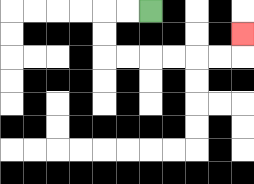{'start': '[6, 0]', 'end': '[10, 1]', 'path_directions': 'L,L,D,D,R,R,R,R,R,R,U', 'path_coordinates': '[[6, 0], [5, 0], [4, 0], [4, 1], [4, 2], [5, 2], [6, 2], [7, 2], [8, 2], [9, 2], [10, 2], [10, 1]]'}